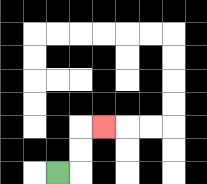{'start': '[2, 7]', 'end': '[4, 5]', 'path_directions': 'R,U,U,R', 'path_coordinates': '[[2, 7], [3, 7], [3, 6], [3, 5], [4, 5]]'}